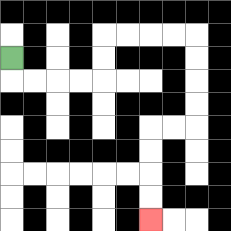{'start': '[0, 2]', 'end': '[6, 9]', 'path_directions': 'D,R,R,R,R,U,U,R,R,R,R,D,D,D,D,L,L,D,D,D,D', 'path_coordinates': '[[0, 2], [0, 3], [1, 3], [2, 3], [3, 3], [4, 3], [4, 2], [4, 1], [5, 1], [6, 1], [7, 1], [8, 1], [8, 2], [8, 3], [8, 4], [8, 5], [7, 5], [6, 5], [6, 6], [6, 7], [6, 8], [6, 9]]'}